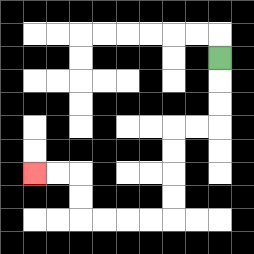{'start': '[9, 2]', 'end': '[1, 7]', 'path_directions': 'D,D,D,L,L,D,D,D,D,L,L,L,L,U,U,L,L', 'path_coordinates': '[[9, 2], [9, 3], [9, 4], [9, 5], [8, 5], [7, 5], [7, 6], [7, 7], [7, 8], [7, 9], [6, 9], [5, 9], [4, 9], [3, 9], [3, 8], [3, 7], [2, 7], [1, 7]]'}